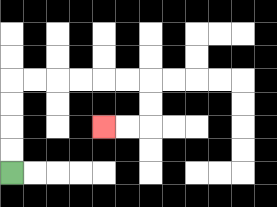{'start': '[0, 7]', 'end': '[4, 5]', 'path_directions': 'U,U,U,U,R,R,R,R,R,R,D,D,L,L', 'path_coordinates': '[[0, 7], [0, 6], [0, 5], [0, 4], [0, 3], [1, 3], [2, 3], [3, 3], [4, 3], [5, 3], [6, 3], [6, 4], [6, 5], [5, 5], [4, 5]]'}